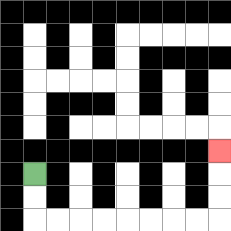{'start': '[1, 7]', 'end': '[9, 6]', 'path_directions': 'D,D,R,R,R,R,R,R,R,R,U,U,U', 'path_coordinates': '[[1, 7], [1, 8], [1, 9], [2, 9], [3, 9], [4, 9], [5, 9], [6, 9], [7, 9], [8, 9], [9, 9], [9, 8], [9, 7], [9, 6]]'}